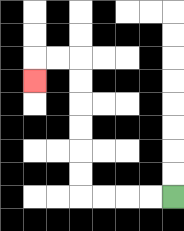{'start': '[7, 8]', 'end': '[1, 3]', 'path_directions': 'L,L,L,L,U,U,U,U,U,U,L,L,D', 'path_coordinates': '[[7, 8], [6, 8], [5, 8], [4, 8], [3, 8], [3, 7], [3, 6], [3, 5], [3, 4], [3, 3], [3, 2], [2, 2], [1, 2], [1, 3]]'}